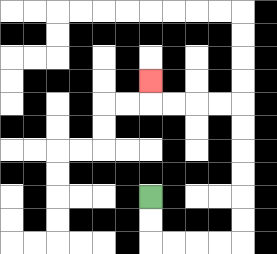{'start': '[6, 8]', 'end': '[6, 3]', 'path_directions': 'D,D,R,R,R,R,U,U,U,U,U,U,L,L,L,L,U', 'path_coordinates': '[[6, 8], [6, 9], [6, 10], [7, 10], [8, 10], [9, 10], [10, 10], [10, 9], [10, 8], [10, 7], [10, 6], [10, 5], [10, 4], [9, 4], [8, 4], [7, 4], [6, 4], [6, 3]]'}